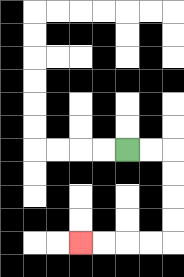{'start': '[5, 6]', 'end': '[3, 10]', 'path_directions': 'R,R,D,D,D,D,L,L,L,L', 'path_coordinates': '[[5, 6], [6, 6], [7, 6], [7, 7], [7, 8], [7, 9], [7, 10], [6, 10], [5, 10], [4, 10], [3, 10]]'}